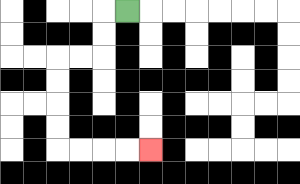{'start': '[5, 0]', 'end': '[6, 6]', 'path_directions': 'L,D,D,L,L,D,D,D,D,R,R,R,R', 'path_coordinates': '[[5, 0], [4, 0], [4, 1], [4, 2], [3, 2], [2, 2], [2, 3], [2, 4], [2, 5], [2, 6], [3, 6], [4, 6], [5, 6], [6, 6]]'}